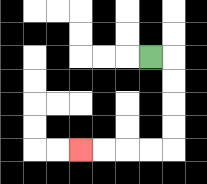{'start': '[6, 2]', 'end': '[3, 6]', 'path_directions': 'R,D,D,D,D,L,L,L,L', 'path_coordinates': '[[6, 2], [7, 2], [7, 3], [7, 4], [7, 5], [7, 6], [6, 6], [5, 6], [4, 6], [3, 6]]'}